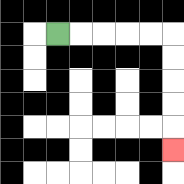{'start': '[2, 1]', 'end': '[7, 6]', 'path_directions': 'R,R,R,R,R,D,D,D,D,D', 'path_coordinates': '[[2, 1], [3, 1], [4, 1], [5, 1], [6, 1], [7, 1], [7, 2], [7, 3], [7, 4], [7, 5], [7, 6]]'}